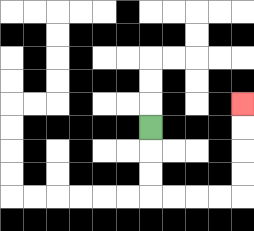{'start': '[6, 5]', 'end': '[10, 4]', 'path_directions': 'D,D,D,R,R,R,R,U,U,U,U', 'path_coordinates': '[[6, 5], [6, 6], [6, 7], [6, 8], [7, 8], [8, 8], [9, 8], [10, 8], [10, 7], [10, 6], [10, 5], [10, 4]]'}